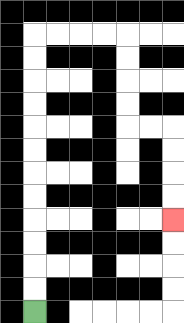{'start': '[1, 13]', 'end': '[7, 9]', 'path_directions': 'U,U,U,U,U,U,U,U,U,U,U,U,R,R,R,R,D,D,D,D,R,R,D,D,D,D', 'path_coordinates': '[[1, 13], [1, 12], [1, 11], [1, 10], [1, 9], [1, 8], [1, 7], [1, 6], [1, 5], [1, 4], [1, 3], [1, 2], [1, 1], [2, 1], [3, 1], [4, 1], [5, 1], [5, 2], [5, 3], [5, 4], [5, 5], [6, 5], [7, 5], [7, 6], [7, 7], [7, 8], [7, 9]]'}